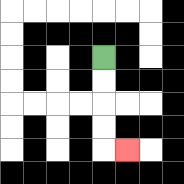{'start': '[4, 2]', 'end': '[5, 6]', 'path_directions': 'D,D,D,D,R', 'path_coordinates': '[[4, 2], [4, 3], [4, 4], [4, 5], [4, 6], [5, 6]]'}